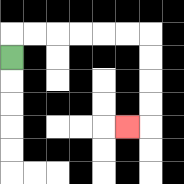{'start': '[0, 2]', 'end': '[5, 5]', 'path_directions': 'U,R,R,R,R,R,R,D,D,D,D,L', 'path_coordinates': '[[0, 2], [0, 1], [1, 1], [2, 1], [3, 1], [4, 1], [5, 1], [6, 1], [6, 2], [6, 3], [6, 4], [6, 5], [5, 5]]'}